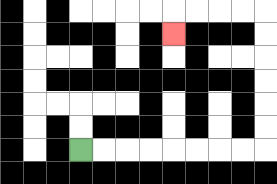{'start': '[3, 6]', 'end': '[7, 1]', 'path_directions': 'R,R,R,R,R,R,R,R,U,U,U,U,U,U,L,L,L,L,D', 'path_coordinates': '[[3, 6], [4, 6], [5, 6], [6, 6], [7, 6], [8, 6], [9, 6], [10, 6], [11, 6], [11, 5], [11, 4], [11, 3], [11, 2], [11, 1], [11, 0], [10, 0], [9, 0], [8, 0], [7, 0], [7, 1]]'}